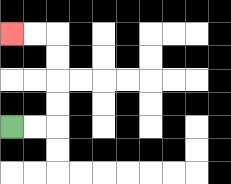{'start': '[0, 5]', 'end': '[0, 1]', 'path_directions': 'R,R,U,U,U,U,L,L', 'path_coordinates': '[[0, 5], [1, 5], [2, 5], [2, 4], [2, 3], [2, 2], [2, 1], [1, 1], [0, 1]]'}